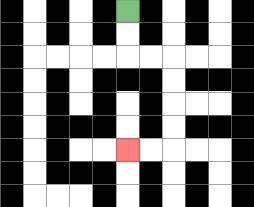{'start': '[5, 0]', 'end': '[5, 6]', 'path_directions': 'D,D,R,R,D,D,D,D,L,L', 'path_coordinates': '[[5, 0], [5, 1], [5, 2], [6, 2], [7, 2], [7, 3], [7, 4], [7, 5], [7, 6], [6, 6], [5, 6]]'}